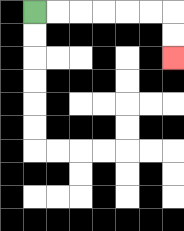{'start': '[1, 0]', 'end': '[7, 2]', 'path_directions': 'R,R,R,R,R,R,D,D', 'path_coordinates': '[[1, 0], [2, 0], [3, 0], [4, 0], [5, 0], [6, 0], [7, 0], [7, 1], [7, 2]]'}